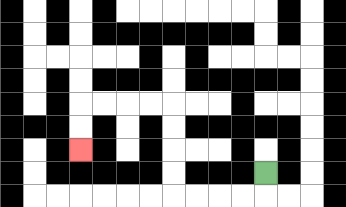{'start': '[11, 7]', 'end': '[3, 6]', 'path_directions': 'D,L,L,L,L,U,U,U,U,L,L,L,L,D,D', 'path_coordinates': '[[11, 7], [11, 8], [10, 8], [9, 8], [8, 8], [7, 8], [7, 7], [7, 6], [7, 5], [7, 4], [6, 4], [5, 4], [4, 4], [3, 4], [3, 5], [3, 6]]'}